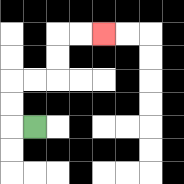{'start': '[1, 5]', 'end': '[4, 1]', 'path_directions': 'L,U,U,R,R,U,U,R,R', 'path_coordinates': '[[1, 5], [0, 5], [0, 4], [0, 3], [1, 3], [2, 3], [2, 2], [2, 1], [3, 1], [4, 1]]'}